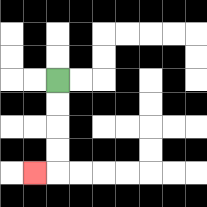{'start': '[2, 3]', 'end': '[1, 7]', 'path_directions': 'D,D,D,D,L', 'path_coordinates': '[[2, 3], [2, 4], [2, 5], [2, 6], [2, 7], [1, 7]]'}